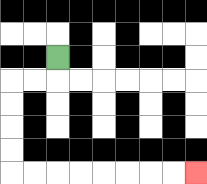{'start': '[2, 2]', 'end': '[8, 7]', 'path_directions': 'D,L,L,D,D,D,D,R,R,R,R,R,R,R,R', 'path_coordinates': '[[2, 2], [2, 3], [1, 3], [0, 3], [0, 4], [0, 5], [0, 6], [0, 7], [1, 7], [2, 7], [3, 7], [4, 7], [5, 7], [6, 7], [7, 7], [8, 7]]'}